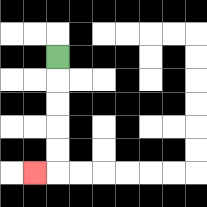{'start': '[2, 2]', 'end': '[1, 7]', 'path_directions': 'D,D,D,D,D,L', 'path_coordinates': '[[2, 2], [2, 3], [2, 4], [2, 5], [2, 6], [2, 7], [1, 7]]'}